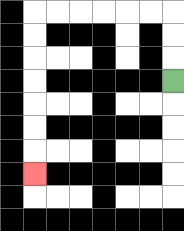{'start': '[7, 3]', 'end': '[1, 7]', 'path_directions': 'U,U,U,L,L,L,L,L,L,D,D,D,D,D,D,D', 'path_coordinates': '[[7, 3], [7, 2], [7, 1], [7, 0], [6, 0], [5, 0], [4, 0], [3, 0], [2, 0], [1, 0], [1, 1], [1, 2], [1, 3], [1, 4], [1, 5], [1, 6], [1, 7]]'}